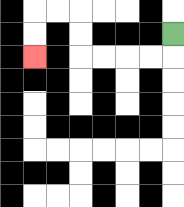{'start': '[7, 1]', 'end': '[1, 2]', 'path_directions': 'D,L,L,L,L,U,U,L,L,D,D', 'path_coordinates': '[[7, 1], [7, 2], [6, 2], [5, 2], [4, 2], [3, 2], [3, 1], [3, 0], [2, 0], [1, 0], [1, 1], [1, 2]]'}